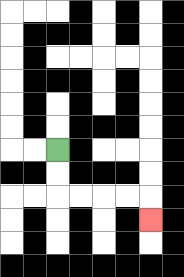{'start': '[2, 6]', 'end': '[6, 9]', 'path_directions': 'D,D,R,R,R,R,D', 'path_coordinates': '[[2, 6], [2, 7], [2, 8], [3, 8], [4, 8], [5, 8], [6, 8], [6, 9]]'}